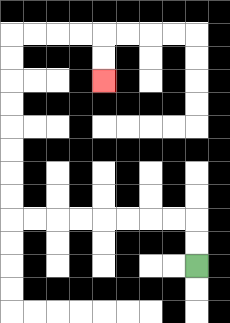{'start': '[8, 11]', 'end': '[4, 3]', 'path_directions': 'U,U,L,L,L,L,L,L,L,L,U,U,U,U,U,U,U,U,R,R,R,R,D,D', 'path_coordinates': '[[8, 11], [8, 10], [8, 9], [7, 9], [6, 9], [5, 9], [4, 9], [3, 9], [2, 9], [1, 9], [0, 9], [0, 8], [0, 7], [0, 6], [0, 5], [0, 4], [0, 3], [0, 2], [0, 1], [1, 1], [2, 1], [3, 1], [4, 1], [4, 2], [4, 3]]'}